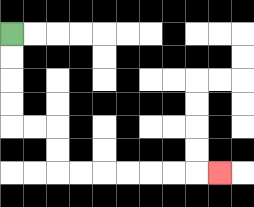{'start': '[0, 1]', 'end': '[9, 7]', 'path_directions': 'D,D,D,D,R,R,D,D,R,R,R,R,R,R,R', 'path_coordinates': '[[0, 1], [0, 2], [0, 3], [0, 4], [0, 5], [1, 5], [2, 5], [2, 6], [2, 7], [3, 7], [4, 7], [5, 7], [6, 7], [7, 7], [8, 7], [9, 7]]'}